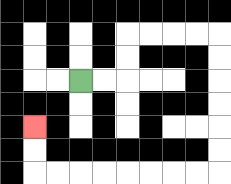{'start': '[3, 3]', 'end': '[1, 5]', 'path_directions': 'R,R,U,U,R,R,R,R,D,D,D,D,D,D,L,L,L,L,L,L,L,L,U,U', 'path_coordinates': '[[3, 3], [4, 3], [5, 3], [5, 2], [5, 1], [6, 1], [7, 1], [8, 1], [9, 1], [9, 2], [9, 3], [9, 4], [9, 5], [9, 6], [9, 7], [8, 7], [7, 7], [6, 7], [5, 7], [4, 7], [3, 7], [2, 7], [1, 7], [1, 6], [1, 5]]'}